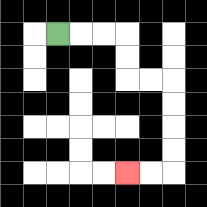{'start': '[2, 1]', 'end': '[5, 7]', 'path_directions': 'R,R,R,D,D,R,R,D,D,D,D,L,L', 'path_coordinates': '[[2, 1], [3, 1], [4, 1], [5, 1], [5, 2], [5, 3], [6, 3], [7, 3], [7, 4], [7, 5], [7, 6], [7, 7], [6, 7], [5, 7]]'}